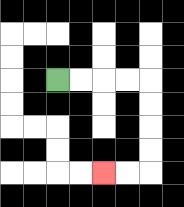{'start': '[2, 3]', 'end': '[4, 7]', 'path_directions': 'R,R,R,R,D,D,D,D,L,L', 'path_coordinates': '[[2, 3], [3, 3], [4, 3], [5, 3], [6, 3], [6, 4], [6, 5], [6, 6], [6, 7], [5, 7], [4, 7]]'}